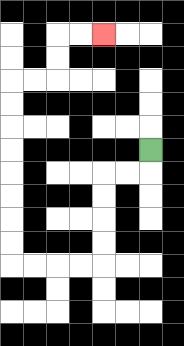{'start': '[6, 6]', 'end': '[4, 1]', 'path_directions': 'D,L,L,D,D,D,D,L,L,L,L,U,U,U,U,U,U,U,U,R,R,U,U,R,R', 'path_coordinates': '[[6, 6], [6, 7], [5, 7], [4, 7], [4, 8], [4, 9], [4, 10], [4, 11], [3, 11], [2, 11], [1, 11], [0, 11], [0, 10], [0, 9], [0, 8], [0, 7], [0, 6], [0, 5], [0, 4], [0, 3], [1, 3], [2, 3], [2, 2], [2, 1], [3, 1], [4, 1]]'}